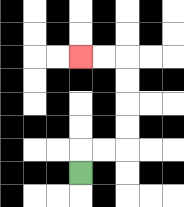{'start': '[3, 7]', 'end': '[3, 2]', 'path_directions': 'U,R,R,U,U,U,U,L,L', 'path_coordinates': '[[3, 7], [3, 6], [4, 6], [5, 6], [5, 5], [5, 4], [5, 3], [5, 2], [4, 2], [3, 2]]'}